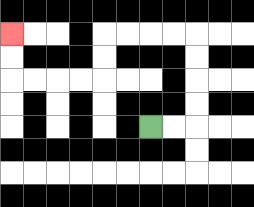{'start': '[6, 5]', 'end': '[0, 1]', 'path_directions': 'R,R,U,U,U,U,L,L,L,L,D,D,L,L,L,L,U,U', 'path_coordinates': '[[6, 5], [7, 5], [8, 5], [8, 4], [8, 3], [8, 2], [8, 1], [7, 1], [6, 1], [5, 1], [4, 1], [4, 2], [4, 3], [3, 3], [2, 3], [1, 3], [0, 3], [0, 2], [0, 1]]'}